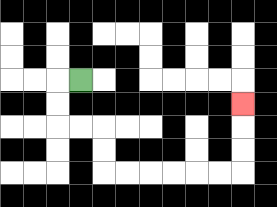{'start': '[3, 3]', 'end': '[10, 4]', 'path_directions': 'L,D,D,R,R,D,D,R,R,R,R,R,R,U,U,U', 'path_coordinates': '[[3, 3], [2, 3], [2, 4], [2, 5], [3, 5], [4, 5], [4, 6], [4, 7], [5, 7], [6, 7], [7, 7], [8, 7], [9, 7], [10, 7], [10, 6], [10, 5], [10, 4]]'}